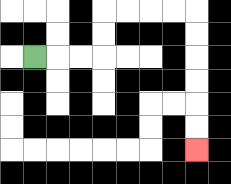{'start': '[1, 2]', 'end': '[8, 6]', 'path_directions': 'R,R,R,U,U,R,R,R,R,D,D,D,D,D,D', 'path_coordinates': '[[1, 2], [2, 2], [3, 2], [4, 2], [4, 1], [4, 0], [5, 0], [6, 0], [7, 0], [8, 0], [8, 1], [8, 2], [8, 3], [8, 4], [8, 5], [8, 6]]'}